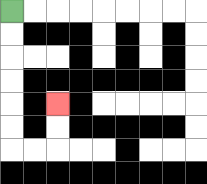{'start': '[0, 0]', 'end': '[2, 4]', 'path_directions': 'D,D,D,D,D,D,R,R,U,U', 'path_coordinates': '[[0, 0], [0, 1], [0, 2], [0, 3], [0, 4], [0, 5], [0, 6], [1, 6], [2, 6], [2, 5], [2, 4]]'}